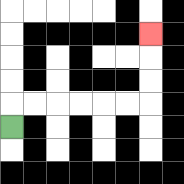{'start': '[0, 5]', 'end': '[6, 1]', 'path_directions': 'U,R,R,R,R,R,R,U,U,U', 'path_coordinates': '[[0, 5], [0, 4], [1, 4], [2, 4], [3, 4], [4, 4], [5, 4], [6, 4], [6, 3], [6, 2], [6, 1]]'}